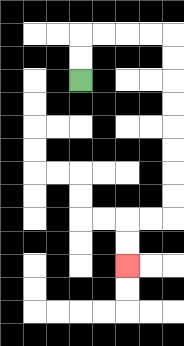{'start': '[3, 3]', 'end': '[5, 11]', 'path_directions': 'U,U,R,R,R,R,D,D,D,D,D,D,D,D,L,L,D,D', 'path_coordinates': '[[3, 3], [3, 2], [3, 1], [4, 1], [5, 1], [6, 1], [7, 1], [7, 2], [7, 3], [7, 4], [7, 5], [7, 6], [7, 7], [7, 8], [7, 9], [6, 9], [5, 9], [5, 10], [5, 11]]'}